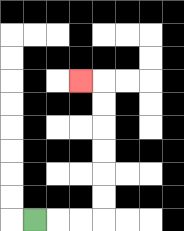{'start': '[1, 9]', 'end': '[3, 3]', 'path_directions': 'R,R,R,U,U,U,U,U,U,L', 'path_coordinates': '[[1, 9], [2, 9], [3, 9], [4, 9], [4, 8], [4, 7], [4, 6], [4, 5], [4, 4], [4, 3], [3, 3]]'}